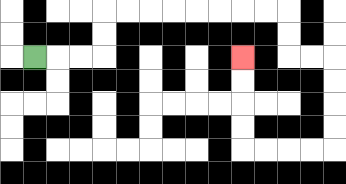{'start': '[1, 2]', 'end': '[10, 2]', 'path_directions': 'R,R,R,U,U,R,R,R,R,R,R,R,R,D,D,R,R,D,D,D,D,L,L,L,L,U,U,U,U', 'path_coordinates': '[[1, 2], [2, 2], [3, 2], [4, 2], [4, 1], [4, 0], [5, 0], [6, 0], [7, 0], [8, 0], [9, 0], [10, 0], [11, 0], [12, 0], [12, 1], [12, 2], [13, 2], [14, 2], [14, 3], [14, 4], [14, 5], [14, 6], [13, 6], [12, 6], [11, 6], [10, 6], [10, 5], [10, 4], [10, 3], [10, 2]]'}